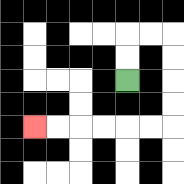{'start': '[5, 3]', 'end': '[1, 5]', 'path_directions': 'U,U,R,R,D,D,D,D,L,L,L,L,L,L', 'path_coordinates': '[[5, 3], [5, 2], [5, 1], [6, 1], [7, 1], [7, 2], [7, 3], [7, 4], [7, 5], [6, 5], [5, 5], [4, 5], [3, 5], [2, 5], [1, 5]]'}